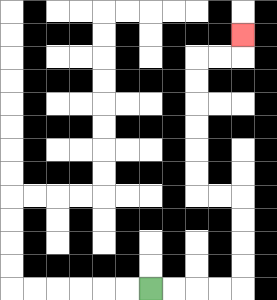{'start': '[6, 12]', 'end': '[10, 1]', 'path_directions': 'R,R,R,R,U,U,U,U,L,L,U,U,U,U,U,U,R,R,U', 'path_coordinates': '[[6, 12], [7, 12], [8, 12], [9, 12], [10, 12], [10, 11], [10, 10], [10, 9], [10, 8], [9, 8], [8, 8], [8, 7], [8, 6], [8, 5], [8, 4], [8, 3], [8, 2], [9, 2], [10, 2], [10, 1]]'}